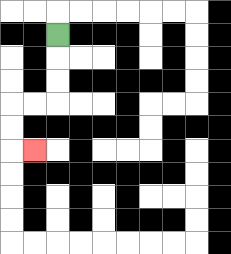{'start': '[2, 1]', 'end': '[1, 6]', 'path_directions': 'D,D,D,L,L,D,D,R', 'path_coordinates': '[[2, 1], [2, 2], [2, 3], [2, 4], [1, 4], [0, 4], [0, 5], [0, 6], [1, 6]]'}